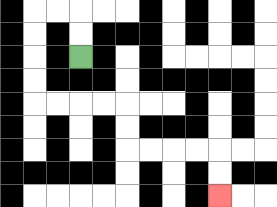{'start': '[3, 2]', 'end': '[9, 8]', 'path_directions': 'U,U,L,L,D,D,D,D,R,R,R,R,D,D,R,R,R,R,D,D', 'path_coordinates': '[[3, 2], [3, 1], [3, 0], [2, 0], [1, 0], [1, 1], [1, 2], [1, 3], [1, 4], [2, 4], [3, 4], [4, 4], [5, 4], [5, 5], [5, 6], [6, 6], [7, 6], [8, 6], [9, 6], [9, 7], [9, 8]]'}